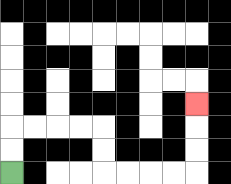{'start': '[0, 7]', 'end': '[8, 4]', 'path_directions': 'U,U,R,R,R,R,D,D,R,R,R,R,U,U,U', 'path_coordinates': '[[0, 7], [0, 6], [0, 5], [1, 5], [2, 5], [3, 5], [4, 5], [4, 6], [4, 7], [5, 7], [6, 7], [7, 7], [8, 7], [8, 6], [8, 5], [8, 4]]'}